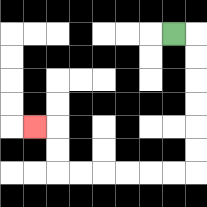{'start': '[7, 1]', 'end': '[1, 5]', 'path_directions': 'R,D,D,D,D,D,D,L,L,L,L,L,L,U,U,L', 'path_coordinates': '[[7, 1], [8, 1], [8, 2], [8, 3], [8, 4], [8, 5], [8, 6], [8, 7], [7, 7], [6, 7], [5, 7], [4, 7], [3, 7], [2, 7], [2, 6], [2, 5], [1, 5]]'}